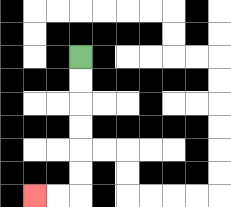{'start': '[3, 2]', 'end': '[1, 8]', 'path_directions': 'D,D,D,D,D,D,L,L', 'path_coordinates': '[[3, 2], [3, 3], [3, 4], [3, 5], [3, 6], [3, 7], [3, 8], [2, 8], [1, 8]]'}